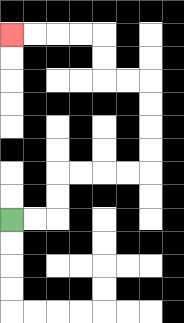{'start': '[0, 9]', 'end': '[0, 1]', 'path_directions': 'R,R,U,U,R,R,R,R,U,U,U,U,L,L,U,U,L,L,L,L', 'path_coordinates': '[[0, 9], [1, 9], [2, 9], [2, 8], [2, 7], [3, 7], [4, 7], [5, 7], [6, 7], [6, 6], [6, 5], [6, 4], [6, 3], [5, 3], [4, 3], [4, 2], [4, 1], [3, 1], [2, 1], [1, 1], [0, 1]]'}